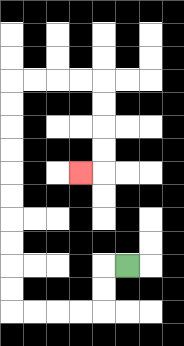{'start': '[5, 11]', 'end': '[3, 7]', 'path_directions': 'L,D,D,L,L,L,L,U,U,U,U,U,U,U,U,U,U,R,R,R,R,D,D,D,D,L', 'path_coordinates': '[[5, 11], [4, 11], [4, 12], [4, 13], [3, 13], [2, 13], [1, 13], [0, 13], [0, 12], [0, 11], [0, 10], [0, 9], [0, 8], [0, 7], [0, 6], [0, 5], [0, 4], [0, 3], [1, 3], [2, 3], [3, 3], [4, 3], [4, 4], [4, 5], [4, 6], [4, 7], [3, 7]]'}